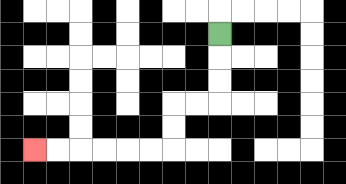{'start': '[9, 1]', 'end': '[1, 6]', 'path_directions': 'D,D,D,L,L,D,D,L,L,L,L,L,L', 'path_coordinates': '[[9, 1], [9, 2], [9, 3], [9, 4], [8, 4], [7, 4], [7, 5], [7, 6], [6, 6], [5, 6], [4, 6], [3, 6], [2, 6], [1, 6]]'}